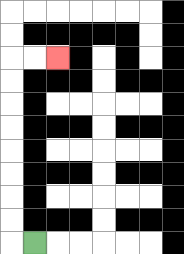{'start': '[1, 10]', 'end': '[2, 2]', 'path_directions': 'L,U,U,U,U,U,U,U,U,R,R', 'path_coordinates': '[[1, 10], [0, 10], [0, 9], [0, 8], [0, 7], [0, 6], [0, 5], [0, 4], [0, 3], [0, 2], [1, 2], [2, 2]]'}